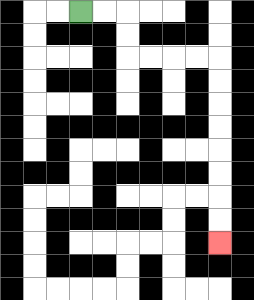{'start': '[3, 0]', 'end': '[9, 10]', 'path_directions': 'R,R,D,D,R,R,R,R,D,D,D,D,D,D,D,D', 'path_coordinates': '[[3, 0], [4, 0], [5, 0], [5, 1], [5, 2], [6, 2], [7, 2], [8, 2], [9, 2], [9, 3], [9, 4], [9, 5], [9, 6], [9, 7], [9, 8], [9, 9], [9, 10]]'}